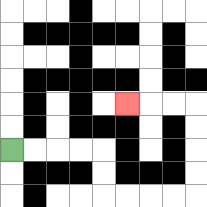{'start': '[0, 6]', 'end': '[5, 4]', 'path_directions': 'R,R,R,R,D,D,R,R,R,R,U,U,U,U,L,L,L', 'path_coordinates': '[[0, 6], [1, 6], [2, 6], [3, 6], [4, 6], [4, 7], [4, 8], [5, 8], [6, 8], [7, 8], [8, 8], [8, 7], [8, 6], [8, 5], [8, 4], [7, 4], [6, 4], [5, 4]]'}